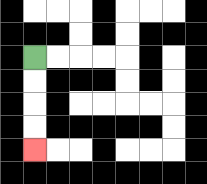{'start': '[1, 2]', 'end': '[1, 6]', 'path_directions': 'D,D,D,D', 'path_coordinates': '[[1, 2], [1, 3], [1, 4], [1, 5], [1, 6]]'}